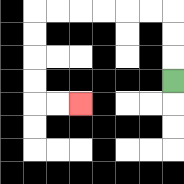{'start': '[7, 3]', 'end': '[3, 4]', 'path_directions': 'U,U,U,L,L,L,L,L,L,D,D,D,D,R,R', 'path_coordinates': '[[7, 3], [7, 2], [7, 1], [7, 0], [6, 0], [5, 0], [4, 0], [3, 0], [2, 0], [1, 0], [1, 1], [1, 2], [1, 3], [1, 4], [2, 4], [3, 4]]'}